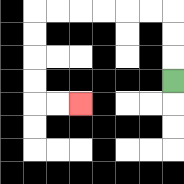{'start': '[7, 3]', 'end': '[3, 4]', 'path_directions': 'U,U,U,L,L,L,L,L,L,D,D,D,D,R,R', 'path_coordinates': '[[7, 3], [7, 2], [7, 1], [7, 0], [6, 0], [5, 0], [4, 0], [3, 0], [2, 0], [1, 0], [1, 1], [1, 2], [1, 3], [1, 4], [2, 4], [3, 4]]'}